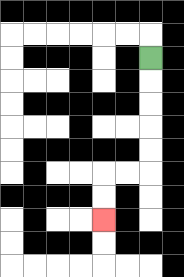{'start': '[6, 2]', 'end': '[4, 9]', 'path_directions': 'D,D,D,D,D,L,L,D,D', 'path_coordinates': '[[6, 2], [6, 3], [6, 4], [6, 5], [6, 6], [6, 7], [5, 7], [4, 7], [4, 8], [4, 9]]'}